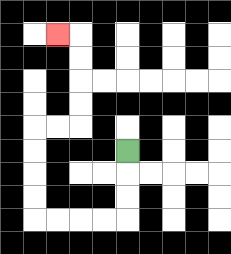{'start': '[5, 6]', 'end': '[2, 1]', 'path_directions': 'D,D,D,L,L,L,L,U,U,U,U,R,R,U,U,U,U,L', 'path_coordinates': '[[5, 6], [5, 7], [5, 8], [5, 9], [4, 9], [3, 9], [2, 9], [1, 9], [1, 8], [1, 7], [1, 6], [1, 5], [2, 5], [3, 5], [3, 4], [3, 3], [3, 2], [3, 1], [2, 1]]'}